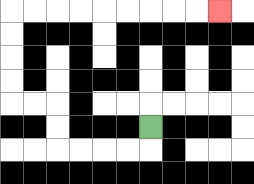{'start': '[6, 5]', 'end': '[9, 0]', 'path_directions': 'D,L,L,L,L,U,U,L,L,U,U,U,U,R,R,R,R,R,R,R,R,R', 'path_coordinates': '[[6, 5], [6, 6], [5, 6], [4, 6], [3, 6], [2, 6], [2, 5], [2, 4], [1, 4], [0, 4], [0, 3], [0, 2], [0, 1], [0, 0], [1, 0], [2, 0], [3, 0], [4, 0], [5, 0], [6, 0], [7, 0], [8, 0], [9, 0]]'}